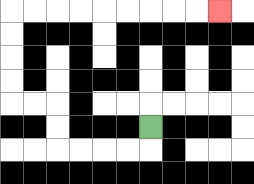{'start': '[6, 5]', 'end': '[9, 0]', 'path_directions': 'D,L,L,L,L,U,U,L,L,U,U,U,U,R,R,R,R,R,R,R,R,R', 'path_coordinates': '[[6, 5], [6, 6], [5, 6], [4, 6], [3, 6], [2, 6], [2, 5], [2, 4], [1, 4], [0, 4], [0, 3], [0, 2], [0, 1], [0, 0], [1, 0], [2, 0], [3, 0], [4, 0], [5, 0], [6, 0], [7, 0], [8, 0], [9, 0]]'}